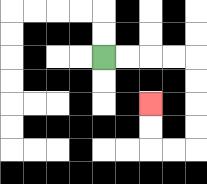{'start': '[4, 2]', 'end': '[6, 4]', 'path_directions': 'R,R,R,R,D,D,D,D,L,L,U,U', 'path_coordinates': '[[4, 2], [5, 2], [6, 2], [7, 2], [8, 2], [8, 3], [8, 4], [8, 5], [8, 6], [7, 6], [6, 6], [6, 5], [6, 4]]'}